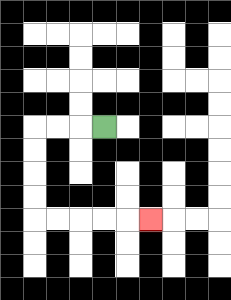{'start': '[4, 5]', 'end': '[6, 9]', 'path_directions': 'L,L,L,D,D,D,D,R,R,R,R,R', 'path_coordinates': '[[4, 5], [3, 5], [2, 5], [1, 5], [1, 6], [1, 7], [1, 8], [1, 9], [2, 9], [3, 9], [4, 9], [5, 9], [6, 9]]'}